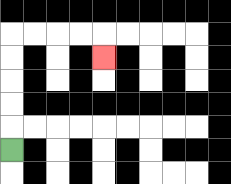{'start': '[0, 6]', 'end': '[4, 2]', 'path_directions': 'U,U,U,U,U,R,R,R,R,D', 'path_coordinates': '[[0, 6], [0, 5], [0, 4], [0, 3], [0, 2], [0, 1], [1, 1], [2, 1], [3, 1], [4, 1], [4, 2]]'}